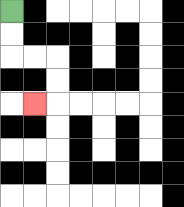{'start': '[0, 0]', 'end': '[1, 4]', 'path_directions': 'D,D,R,R,D,D,L', 'path_coordinates': '[[0, 0], [0, 1], [0, 2], [1, 2], [2, 2], [2, 3], [2, 4], [1, 4]]'}